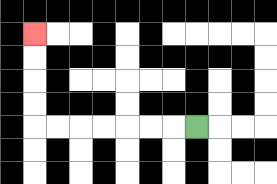{'start': '[8, 5]', 'end': '[1, 1]', 'path_directions': 'L,L,L,L,L,L,L,U,U,U,U', 'path_coordinates': '[[8, 5], [7, 5], [6, 5], [5, 5], [4, 5], [3, 5], [2, 5], [1, 5], [1, 4], [1, 3], [1, 2], [1, 1]]'}